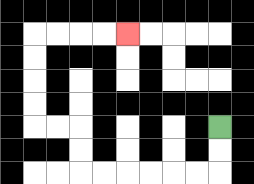{'start': '[9, 5]', 'end': '[5, 1]', 'path_directions': 'D,D,L,L,L,L,L,L,U,U,L,L,U,U,U,U,R,R,R,R', 'path_coordinates': '[[9, 5], [9, 6], [9, 7], [8, 7], [7, 7], [6, 7], [5, 7], [4, 7], [3, 7], [3, 6], [3, 5], [2, 5], [1, 5], [1, 4], [1, 3], [1, 2], [1, 1], [2, 1], [3, 1], [4, 1], [5, 1]]'}